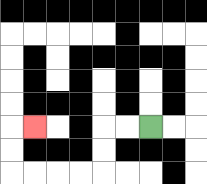{'start': '[6, 5]', 'end': '[1, 5]', 'path_directions': 'L,L,D,D,L,L,L,L,U,U,R', 'path_coordinates': '[[6, 5], [5, 5], [4, 5], [4, 6], [4, 7], [3, 7], [2, 7], [1, 7], [0, 7], [0, 6], [0, 5], [1, 5]]'}